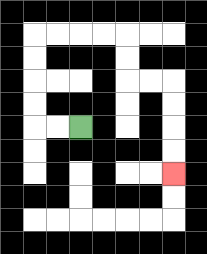{'start': '[3, 5]', 'end': '[7, 7]', 'path_directions': 'L,L,U,U,U,U,R,R,R,R,D,D,R,R,D,D,D,D', 'path_coordinates': '[[3, 5], [2, 5], [1, 5], [1, 4], [1, 3], [1, 2], [1, 1], [2, 1], [3, 1], [4, 1], [5, 1], [5, 2], [5, 3], [6, 3], [7, 3], [7, 4], [7, 5], [7, 6], [7, 7]]'}